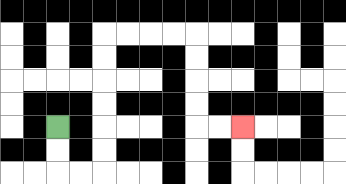{'start': '[2, 5]', 'end': '[10, 5]', 'path_directions': 'D,D,R,R,U,U,U,U,U,U,R,R,R,R,D,D,D,D,R,R', 'path_coordinates': '[[2, 5], [2, 6], [2, 7], [3, 7], [4, 7], [4, 6], [4, 5], [4, 4], [4, 3], [4, 2], [4, 1], [5, 1], [6, 1], [7, 1], [8, 1], [8, 2], [8, 3], [8, 4], [8, 5], [9, 5], [10, 5]]'}